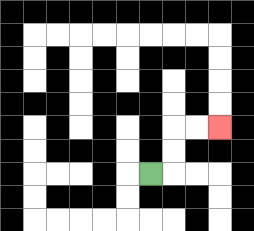{'start': '[6, 7]', 'end': '[9, 5]', 'path_directions': 'R,U,U,R,R', 'path_coordinates': '[[6, 7], [7, 7], [7, 6], [7, 5], [8, 5], [9, 5]]'}